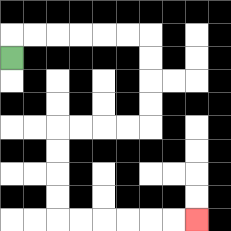{'start': '[0, 2]', 'end': '[8, 9]', 'path_directions': 'U,R,R,R,R,R,R,D,D,D,D,L,L,L,L,D,D,D,D,R,R,R,R,R,R', 'path_coordinates': '[[0, 2], [0, 1], [1, 1], [2, 1], [3, 1], [4, 1], [5, 1], [6, 1], [6, 2], [6, 3], [6, 4], [6, 5], [5, 5], [4, 5], [3, 5], [2, 5], [2, 6], [2, 7], [2, 8], [2, 9], [3, 9], [4, 9], [5, 9], [6, 9], [7, 9], [8, 9]]'}